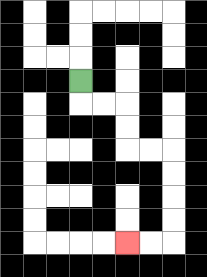{'start': '[3, 3]', 'end': '[5, 10]', 'path_directions': 'D,R,R,D,D,R,R,D,D,D,D,L,L', 'path_coordinates': '[[3, 3], [3, 4], [4, 4], [5, 4], [5, 5], [5, 6], [6, 6], [7, 6], [7, 7], [7, 8], [7, 9], [7, 10], [6, 10], [5, 10]]'}